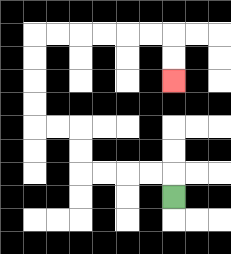{'start': '[7, 8]', 'end': '[7, 3]', 'path_directions': 'U,L,L,L,L,U,U,L,L,U,U,U,U,R,R,R,R,R,R,D,D', 'path_coordinates': '[[7, 8], [7, 7], [6, 7], [5, 7], [4, 7], [3, 7], [3, 6], [3, 5], [2, 5], [1, 5], [1, 4], [1, 3], [1, 2], [1, 1], [2, 1], [3, 1], [4, 1], [5, 1], [6, 1], [7, 1], [7, 2], [7, 3]]'}